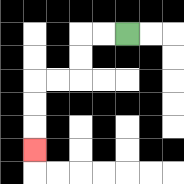{'start': '[5, 1]', 'end': '[1, 6]', 'path_directions': 'L,L,D,D,L,L,D,D,D', 'path_coordinates': '[[5, 1], [4, 1], [3, 1], [3, 2], [3, 3], [2, 3], [1, 3], [1, 4], [1, 5], [1, 6]]'}